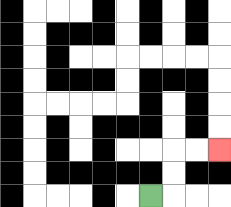{'start': '[6, 8]', 'end': '[9, 6]', 'path_directions': 'R,U,U,R,R', 'path_coordinates': '[[6, 8], [7, 8], [7, 7], [7, 6], [8, 6], [9, 6]]'}